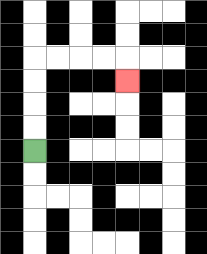{'start': '[1, 6]', 'end': '[5, 3]', 'path_directions': 'U,U,U,U,R,R,R,R,D', 'path_coordinates': '[[1, 6], [1, 5], [1, 4], [1, 3], [1, 2], [2, 2], [3, 2], [4, 2], [5, 2], [5, 3]]'}